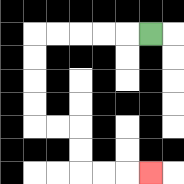{'start': '[6, 1]', 'end': '[6, 7]', 'path_directions': 'L,L,L,L,L,D,D,D,D,R,R,D,D,R,R,R', 'path_coordinates': '[[6, 1], [5, 1], [4, 1], [3, 1], [2, 1], [1, 1], [1, 2], [1, 3], [1, 4], [1, 5], [2, 5], [3, 5], [3, 6], [3, 7], [4, 7], [5, 7], [6, 7]]'}